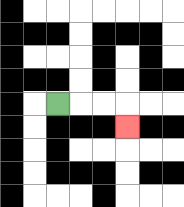{'start': '[2, 4]', 'end': '[5, 5]', 'path_directions': 'R,R,R,D', 'path_coordinates': '[[2, 4], [3, 4], [4, 4], [5, 4], [5, 5]]'}